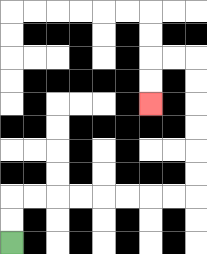{'start': '[0, 10]', 'end': '[6, 4]', 'path_directions': 'U,U,R,R,R,R,R,R,R,R,U,U,U,U,U,U,L,L,D,D', 'path_coordinates': '[[0, 10], [0, 9], [0, 8], [1, 8], [2, 8], [3, 8], [4, 8], [5, 8], [6, 8], [7, 8], [8, 8], [8, 7], [8, 6], [8, 5], [8, 4], [8, 3], [8, 2], [7, 2], [6, 2], [6, 3], [6, 4]]'}